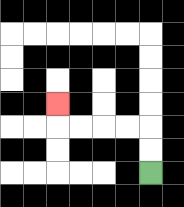{'start': '[6, 7]', 'end': '[2, 4]', 'path_directions': 'U,U,L,L,L,L,U', 'path_coordinates': '[[6, 7], [6, 6], [6, 5], [5, 5], [4, 5], [3, 5], [2, 5], [2, 4]]'}